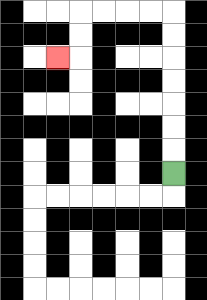{'start': '[7, 7]', 'end': '[2, 2]', 'path_directions': 'U,U,U,U,U,U,U,L,L,L,L,D,D,L', 'path_coordinates': '[[7, 7], [7, 6], [7, 5], [7, 4], [7, 3], [7, 2], [7, 1], [7, 0], [6, 0], [5, 0], [4, 0], [3, 0], [3, 1], [3, 2], [2, 2]]'}